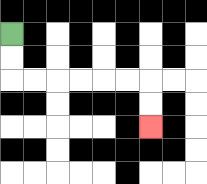{'start': '[0, 1]', 'end': '[6, 5]', 'path_directions': 'D,D,R,R,R,R,R,R,D,D', 'path_coordinates': '[[0, 1], [0, 2], [0, 3], [1, 3], [2, 3], [3, 3], [4, 3], [5, 3], [6, 3], [6, 4], [6, 5]]'}